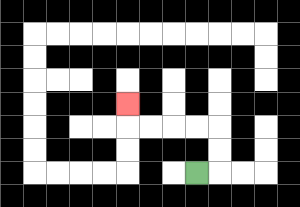{'start': '[8, 7]', 'end': '[5, 4]', 'path_directions': 'R,U,U,L,L,L,L,U', 'path_coordinates': '[[8, 7], [9, 7], [9, 6], [9, 5], [8, 5], [7, 5], [6, 5], [5, 5], [5, 4]]'}